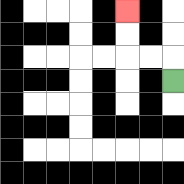{'start': '[7, 3]', 'end': '[5, 0]', 'path_directions': 'U,L,L,U,U', 'path_coordinates': '[[7, 3], [7, 2], [6, 2], [5, 2], [5, 1], [5, 0]]'}